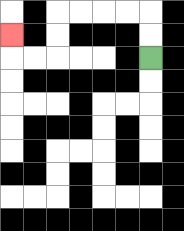{'start': '[6, 2]', 'end': '[0, 1]', 'path_directions': 'U,U,L,L,L,L,D,D,L,L,U', 'path_coordinates': '[[6, 2], [6, 1], [6, 0], [5, 0], [4, 0], [3, 0], [2, 0], [2, 1], [2, 2], [1, 2], [0, 2], [0, 1]]'}